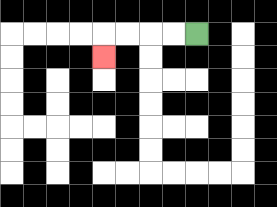{'start': '[8, 1]', 'end': '[4, 2]', 'path_directions': 'L,L,L,L,D', 'path_coordinates': '[[8, 1], [7, 1], [6, 1], [5, 1], [4, 1], [4, 2]]'}